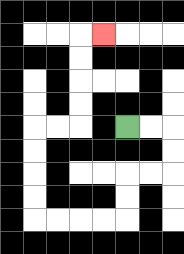{'start': '[5, 5]', 'end': '[4, 1]', 'path_directions': 'R,R,D,D,L,L,D,D,L,L,L,L,U,U,U,U,R,R,U,U,U,U,R', 'path_coordinates': '[[5, 5], [6, 5], [7, 5], [7, 6], [7, 7], [6, 7], [5, 7], [5, 8], [5, 9], [4, 9], [3, 9], [2, 9], [1, 9], [1, 8], [1, 7], [1, 6], [1, 5], [2, 5], [3, 5], [3, 4], [3, 3], [3, 2], [3, 1], [4, 1]]'}